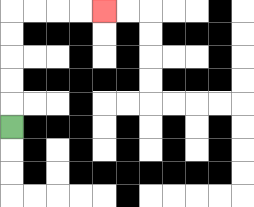{'start': '[0, 5]', 'end': '[4, 0]', 'path_directions': 'U,U,U,U,U,R,R,R,R', 'path_coordinates': '[[0, 5], [0, 4], [0, 3], [0, 2], [0, 1], [0, 0], [1, 0], [2, 0], [3, 0], [4, 0]]'}